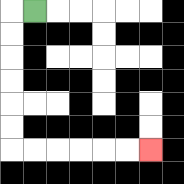{'start': '[1, 0]', 'end': '[6, 6]', 'path_directions': 'L,D,D,D,D,D,D,R,R,R,R,R,R', 'path_coordinates': '[[1, 0], [0, 0], [0, 1], [0, 2], [0, 3], [0, 4], [0, 5], [0, 6], [1, 6], [2, 6], [3, 6], [4, 6], [5, 6], [6, 6]]'}